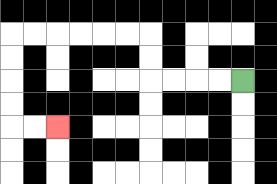{'start': '[10, 3]', 'end': '[2, 5]', 'path_directions': 'L,L,L,L,U,U,L,L,L,L,L,L,D,D,D,D,R,R', 'path_coordinates': '[[10, 3], [9, 3], [8, 3], [7, 3], [6, 3], [6, 2], [6, 1], [5, 1], [4, 1], [3, 1], [2, 1], [1, 1], [0, 1], [0, 2], [0, 3], [0, 4], [0, 5], [1, 5], [2, 5]]'}